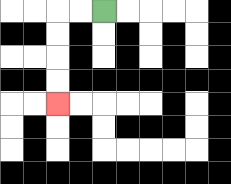{'start': '[4, 0]', 'end': '[2, 4]', 'path_directions': 'L,L,D,D,D,D', 'path_coordinates': '[[4, 0], [3, 0], [2, 0], [2, 1], [2, 2], [2, 3], [2, 4]]'}